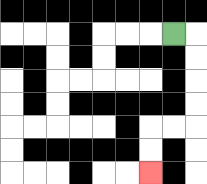{'start': '[7, 1]', 'end': '[6, 7]', 'path_directions': 'R,D,D,D,D,L,L,D,D', 'path_coordinates': '[[7, 1], [8, 1], [8, 2], [8, 3], [8, 4], [8, 5], [7, 5], [6, 5], [6, 6], [6, 7]]'}